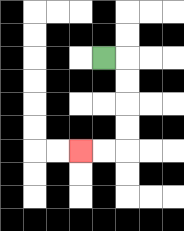{'start': '[4, 2]', 'end': '[3, 6]', 'path_directions': 'R,D,D,D,D,L,L', 'path_coordinates': '[[4, 2], [5, 2], [5, 3], [5, 4], [5, 5], [5, 6], [4, 6], [3, 6]]'}